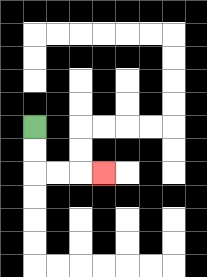{'start': '[1, 5]', 'end': '[4, 7]', 'path_directions': 'D,D,R,R,R', 'path_coordinates': '[[1, 5], [1, 6], [1, 7], [2, 7], [3, 7], [4, 7]]'}